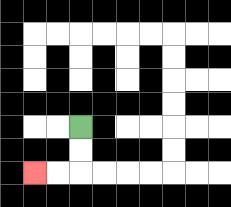{'start': '[3, 5]', 'end': '[1, 7]', 'path_directions': 'D,D,L,L', 'path_coordinates': '[[3, 5], [3, 6], [3, 7], [2, 7], [1, 7]]'}